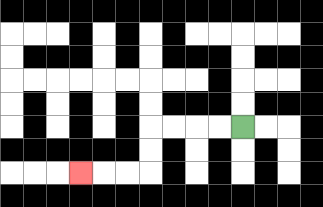{'start': '[10, 5]', 'end': '[3, 7]', 'path_directions': 'L,L,L,L,D,D,L,L,L', 'path_coordinates': '[[10, 5], [9, 5], [8, 5], [7, 5], [6, 5], [6, 6], [6, 7], [5, 7], [4, 7], [3, 7]]'}